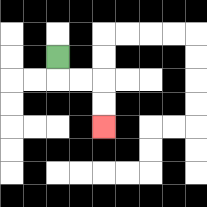{'start': '[2, 2]', 'end': '[4, 5]', 'path_directions': 'D,R,R,D,D', 'path_coordinates': '[[2, 2], [2, 3], [3, 3], [4, 3], [4, 4], [4, 5]]'}